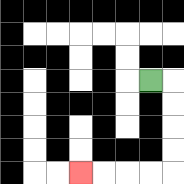{'start': '[6, 3]', 'end': '[3, 7]', 'path_directions': 'R,D,D,D,D,L,L,L,L', 'path_coordinates': '[[6, 3], [7, 3], [7, 4], [7, 5], [7, 6], [7, 7], [6, 7], [5, 7], [4, 7], [3, 7]]'}